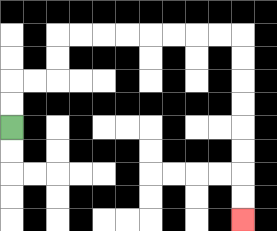{'start': '[0, 5]', 'end': '[10, 9]', 'path_directions': 'U,U,R,R,U,U,R,R,R,R,R,R,R,R,D,D,D,D,D,D,D,D', 'path_coordinates': '[[0, 5], [0, 4], [0, 3], [1, 3], [2, 3], [2, 2], [2, 1], [3, 1], [4, 1], [5, 1], [6, 1], [7, 1], [8, 1], [9, 1], [10, 1], [10, 2], [10, 3], [10, 4], [10, 5], [10, 6], [10, 7], [10, 8], [10, 9]]'}